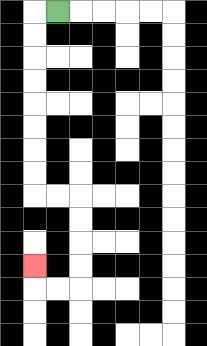{'start': '[2, 0]', 'end': '[1, 11]', 'path_directions': 'L,D,D,D,D,D,D,D,D,R,R,D,D,D,D,L,L,U', 'path_coordinates': '[[2, 0], [1, 0], [1, 1], [1, 2], [1, 3], [1, 4], [1, 5], [1, 6], [1, 7], [1, 8], [2, 8], [3, 8], [3, 9], [3, 10], [3, 11], [3, 12], [2, 12], [1, 12], [1, 11]]'}